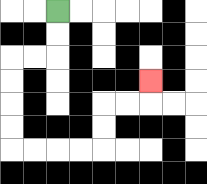{'start': '[2, 0]', 'end': '[6, 3]', 'path_directions': 'D,D,L,L,D,D,D,D,R,R,R,R,U,U,R,R,U', 'path_coordinates': '[[2, 0], [2, 1], [2, 2], [1, 2], [0, 2], [0, 3], [0, 4], [0, 5], [0, 6], [1, 6], [2, 6], [3, 6], [4, 6], [4, 5], [4, 4], [5, 4], [6, 4], [6, 3]]'}